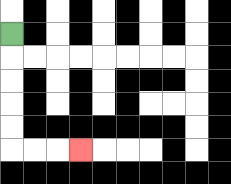{'start': '[0, 1]', 'end': '[3, 6]', 'path_directions': 'D,D,D,D,D,R,R,R', 'path_coordinates': '[[0, 1], [0, 2], [0, 3], [0, 4], [0, 5], [0, 6], [1, 6], [2, 6], [3, 6]]'}